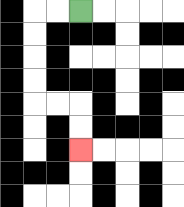{'start': '[3, 0]', 'end': '[3, 6]', 'path_directions': 'L,L,D,D,D,D,R,R,D,D', 'path_coordinates': '[[3, 0], [2, 0], [1, 0], [1, 1], [1, 2], [1, 3], [1, 4], [2, 4], [3, 4], [3, 5], [3, 6]]'}